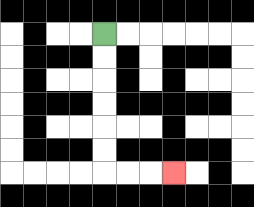{'start': '[4, 1]', 'end': '[7, 7]', 'path_directions': 'D,D,D,D,D,D,R,R,R', 'path_coordinates': '[[4, 1], [4, 2], [4, 3], [4, 4], [4, 5], [4, 6], [4, 7], [5, 7], [6, 7], [7, 7]]'}